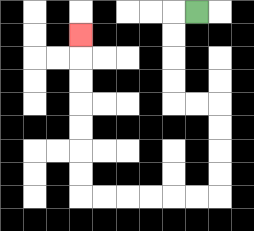{'start': '[8, 0]', 'end': '[3, 1]', 'path_directions': 'L,D,D,D,D,R,R,D,D,D,D,L,L,L,L,L,L,U,U,U,U,U,U,U', 'path_coordinates': '[[8, 0], [7, 0], [7, 1], [7, 2], [7, 3], [7, 4], [8, 4], [9, 4], [9, 5], [9, 6], [9, 7], [9, 8], [8, 8], [7, 8], [6, 8], [5, 8], [4, 8], [3, 8], [3, 7], [3, 6], [3, 5], [3, 4], [3, 3], [3, 2], [3, 1]]'}